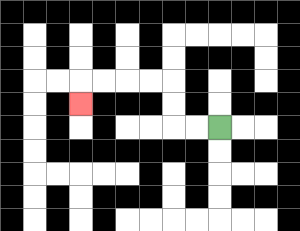{'start': '[9, 5]', 'end': '[3, 4]', 'path_directions': 'L,L,U,U,L,L,L,L,D', 'path_coordinates': '[[9, 5], [8, 5], [7, 5], [7, 4], [7, 3], [6, 3], [5, 3], [4, 3], [3, 3], [3, 4]]'}